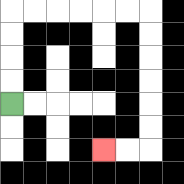{'start': '[0, 4]', 'end': '[4, 6]', 'path_directions': 'U,U,U,U,R,R,R,R,R,R,D,D,D,D,D,D,L,L', 'path_coordinates': '[[0, 4], [0, 3], [0, 2], [0, 1], [0, 0], [1, 0], [2, 0], [3, 0], [4, 0], [5, 0], [6, 0], [6, 1], [6, 2], [6, 3], [6, 4], [6, 5], [6, 6], [5, 6], [4, 6]]'}